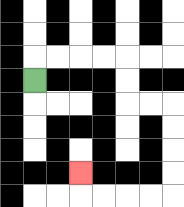{'start': '[1, 3]', 'end': '[3, 7]', 'path_directions': 'U,R,R,R,R,D,D,R,R,D,D,D,D,L,L,L,L,U', 'path_coordinates': '[[1, 3], [1, 2], [2, 2], [3, 2], [4, 2], [5, 2], [5, 3], [5, 4], [6, 4], [7, 4], [7, 5], [7, 6], [7, 7], [7, 8], [6, 8], [5, 8], [4, 8], [3, 8], [3, 7]]'}